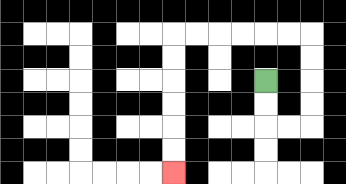{'start': '[11, 3]', 'end': '[7, 7]', 'path_directions': 'D,D,R,R,U,U,U,U,L,L,L,L,L,L,D,D,D,D,D,D', 'path_coordinates': '[[11, 3], [11, 4], [11, 5], [12, 5], [13, 5], [13, 4], [13, 3], [13, 2], [13, 1], [12, 1], [11, 1], [10, 1], [9, 1], [8, 1], [7, 1], [7, 2], [7, 3], [7, 4], [7, 5], [7, 6], [7, 7]]'}